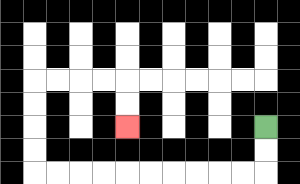{'start': '[11, 5]', 'end': '[5, 5]', 'path_directions': 'D,D,L,L,L,L,L,L,L,L,L,L,U,U,U,U,R,R,R,R,D,D', 'path_coordinates': '[[11, 5], [11, 6], [11, 7], [10, 7], [9, 7], [8, 7], [7, 7], [6, 7], [5, 7], [4, 7], [3, 7], [2, 7], [1, 7], [1, 6], [1, 5], [1, 4], [1, 3], [2, 3], [3, 3], [4, 3], [5, 3], [5, 4], [5, 5]]'}